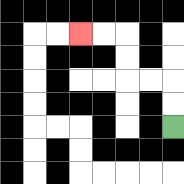{'start': '[7, 5]', 'end': '[3, 1]', 'path_directions': 'U,U,L,L,U,U,L,L', 'path_coordinates': '[[7, 5], [7, 4], [7, 3], [6, 3], [5, 3], [5, 2], [5, 1], [4, 1], [3, 1]]'}